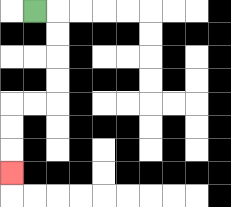{'start': '[1, 0]', 'end': '[0, 7]', 'path_directions': 'R,D,D,D,D,L,L,D,D,D', 'path_coordinates': '[[1, 0], [2, 0], [2, 1], [2, 2], [2, 3], [2, 4], [1, 4], [0, 4], [0, 5], [0, 6], [0, 7]]'}